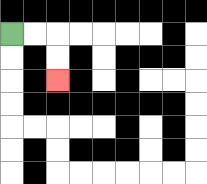{'start': '[0, 1]', 'end': '[2, 3]', 'path_directions': 'R,R,D,D', 'path_coordinates': '[[0, 1], [1, 1], [2, 1], [2, 2], [2, 3]]'}